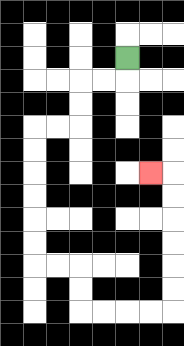{'start': '[5, 2]', 'end': '[6, 7]', 'path_directions': 'D,L,L,D,D,L,L,D,D,D,D,D,D,R,R,D,D,R,R,R,R,U,U,U,U,U,U,L', 'path_coordinates': '[[5, 2], [5, 3], [4, 3], [3, 3], [3, 4], [3, 5], [2, 5], [1, 5], [1, 6], [1, 7], [1, 8], [1, 9], [1, 10], [1, 11], [2, 11], [3, 11], [3, 12], [3, 13], [4, 13], [5, 13], [6, 13], [7, 13], [7, 12], [7, 11], [7, 10], [7, 9], [7, 8], [7, 7], [6, 7]]'}